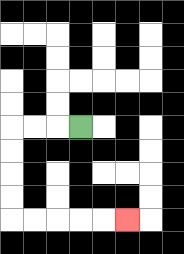{'start': '[3, 5]', 'end': '[5, 9]', 'path_directions': 'L,L,L,D,D,D,D,R,R,R,R,R', 'path_coordinates': '[[3, 5], [2, 5], [1, 5], [0, 5], [0, 6], [0, 7], [0, 8], [0, 9], [1, 9], [2, 9], [3, 9], [4, 9], [5, 9]]'}